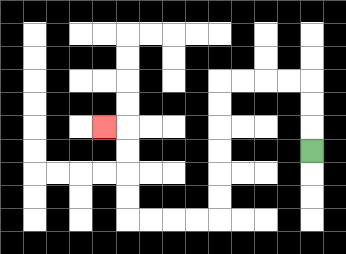{'start': '[13, 6]', 'end': '[4, 5]', 'path_directions': 'U,U,U,L,L,L,L,D,D,D,D,D,D,L,L,L,L,U,U,U,U,L', 'path_coordinates': '[[13, 6], [13, 5], [13, 4], [13, 3], [12, 3], [11, 3], [10, 3], [9, 3], [9, 4], [9, 5], [9, 6], [9, 7], [9, 8], [9, 9], [8, 9], [7, 9], [6, 9], [5, 9], [5, 8], [5, 7], [5, 6], [5, 5], [4, 5]]'}